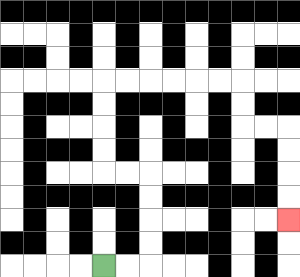{'start': '[4, 11]', 'end': '[12, 9]', 'path_directions': 'R,R,U,U,U,U,L,L,U,U,U,U,R,R,R,R,R,R,D,D,R,R,D,D,D,D', 'path_coordinates': '[[4, 11], [5, 11], [6, 11], [6, 10], [6, 9], [6, 8], [6, 7], [5, 7], [4, 7], [4, 6], [4, 5], [4, 4], [4, 3], [5, 3], [6, 3], [7, 3], [8, 3], [9, 3], [10, 3], [10, 4], [10, 5], [11, 5], [12, 5], [12, 6], [12, 7], [12, 8], [12, 9]]'}